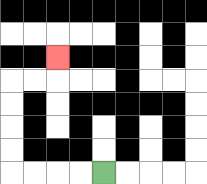{'start': '[4, 7]', 'end': '[2, 2]', 'path_directions': 'L,L,L,L,U,U,U,U,R,R,U', 'path_coordinates': '[[4, 7], [3, 7], [2, 7], [1, 7], [0, 7], [0, 6], [0, 5], [0, 4], [0, 3], [1, 3], [2, 3], [2, 2]]'}